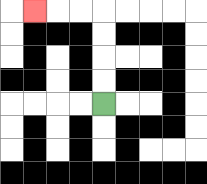{'start': '[4, 4]', 'end': '[1, 0]', 'path_directions': 'U,U,U,U,L,L,L', 'path_coordinates': '[[4, 4], [4, 3], [4, 2], [4, 1], [4, 0], [3, 0], [2, 0], [1, 0]]'}